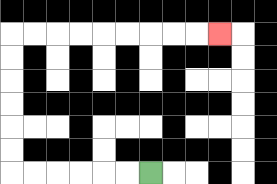{'start': '[6, 7]', 'end': '[9, 1]', 'path_directions': 'L,L,L,L,L,L,U,U,U,U,U,U,R,R,R,R,R,R,R,R,R', 'path_coordinates': '[[6, 7], [5, 7], [4, 7], [3, 7], [2, 7], [1, 7], [0, 7], [0, 6], [0, 5], [0, 4], [0, 3], [0, 2], [0, 1], [1, 1], [2, 1], [3, 1], [4, 1], [5, 1], [6, 1], [7, 1], [8, 1], [9, 1]]'}